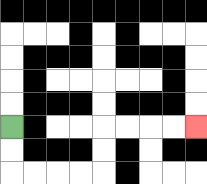{'start': '[0, 5]', 'end': '[8, 5]', 'path_directions': 'D,D,R,R,R,R,U,U,R,R,R,R', 'path_coordinates': '[[0, 5], [0, 6], [0, 7], [1, 7], [2, 7], [3, 7], [4, 7], [4, 6], [4, 5], [5, 5], [6, 5], [7, 5], [8, 5]]'}